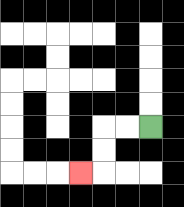{'start': '[6, 5]', 'end': '[3, 7]', 'path_directions': 'L,L,D,D,L', 'path_coordinates': '[[6, 5], [5, 5], [4, 5], [4, 6], [4, 7], [3, 7]]'}